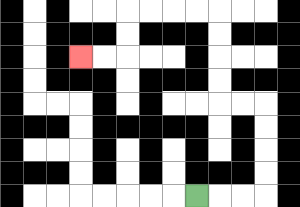{'start': '[8, 8]', 'end': '[3, 2]', 'path_directions': 'R,R,R,U,U,U,U,L,L,U,U,U,U,L,L,L,L,D,D,L,L', 'path_coordinates': '[[8, 8], [9, 8], [10, 8], [11, 8], [11, 7], [11, 6], [11, 5], [11, 4], [10, 4], [9, 4], [9, 3], [9, 2], [9, 1], [9, 0], [8, 0], [7, 0], [6, 0], [5, 0], [5, 1], [5, 2], [4, 2], [3, 2]]'}